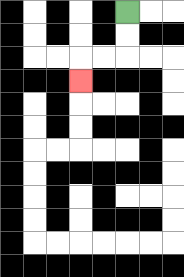{'start': '[5, 0]', 'end': '[3, 3]', 'path_directions': 'D,D,L,L,D', 'path_coordinates': '[[5, 0], [5, 1], [5, 2], [4, 2], [3, 2], [3, 3]]'}